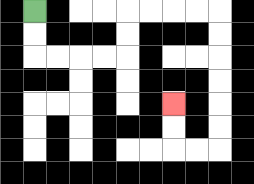{'start': '[1, 0]', 'end': '[7, 4]', 'path_directions': 'D,D,R,R,R,R,U,U,R,R,R,R,D,D,D,D,D,D,L,L,U,U', 'path_coordinates': '[[1, 0], [1, 1], [1, 2], [2, 2], [3, 2], [4, 2], [5, 2], [5, 1], [5, 0], [6, 0], [7, 0], [8, 0], [9, 0], [9, 1], [9, 2], [9, 3], [9, 4], [9, 5], [9, 6], [8, 6], [7, 6], [7, 5], [7, 4]]'}